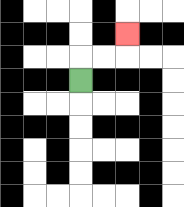{'start': '[3, 3]', 'end': '[5, 1]', 'path_directions': 'U,R,R,U', 'path_coordinates': '[[3, 3], [3, 2], [4, 2], [5, 2], [5, 1]]'}